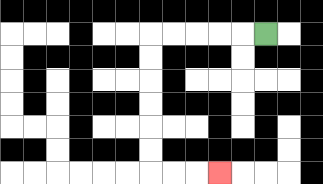{'start': '[11, 1]', 'end': '[9, 7]', 'path_directions': 'L,L,L,L,L,D,D,D,D,D,D,R,R,R', 'path_coordinates': '[[11, 1], [10, 1], [9, 1], [8, 1], [7, 1], [6, 1], [6, 2], [6, 3], [6, 4], [6, 5], [6, 6], [6, 7], [7, 7], [8, 7], [9, 7]]'}